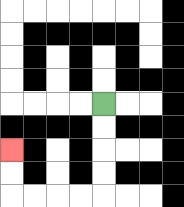{'start': '[4, 4]', 'end': '[0, 6]', 'path_directions': 'D,D,D,D,L,L,L,L,U,U', 'path_coordinates': '[[4, 4], [4, 5], [4, 6], [4, 7], [4, 8], [3, 8], [2, 8], [1, 8], [0, 8], [0, 7], [0, 6]]'}